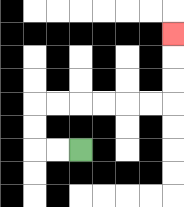{'start': '[3, 6]', 'end': '[7, 1]', 'path_directions': 'L,L,U,U,R,R,R,R,R,R,U,U,U', 'path_coordinates': '[[3, 6], [2, 6], [1, 6], [1, 5], [1, 4], [2, 4], [3, 4], [4, 4], [5, 4], [6, 4], [7, 4], [7, 3], [7, 2], [7, 1]]'}